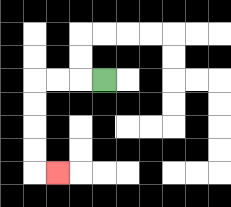{'start': '[4, 3]', 'end': '[2, 7]', 'path_directions': 'L,L,L,D,D,D,D,R', 'path_coordinates': '[[4, 3], [3, 3], [2, 3], [1, 3], [1, 4], [1, 5], [1, 6], [1, 7], [2, 7]]'}